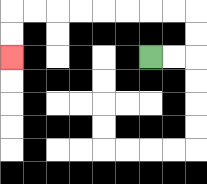{'start': '[6, 2]', 'end': '[0, 2]', 'path_directions': 'R,R,U,U,L,L,L,L,L,L,L,L,D,D', 'path_coordinates': '[[6, 2], [7, 2], [8, 2], [8, 1], [8, 0], [7, 0], [6, 0], [5, 0], [4, 0], [3, 0], [2, 0], [1, 0], [0, 0], [0, 1], [0, 2]]'}